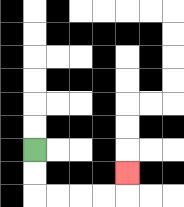{'start': '[1, 6]', 'end': '[5, 7]', 'path_directions': 'D,D,R,R,R,R,U', 'path_coordinates': '[[1, 6], [1, 7], [1, 8], [2, 8], [3, 8], [4, 8], [5, 8], [5, 7]]'}